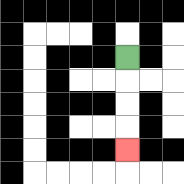{'start': '[5, 2]', 'end': '[5, 6]', 'path_directions': 'D,D,D,D', 'path_coordinates': '[[5, 2], [5, 3], [5, 4], [5, 5], [5, 6]]'}